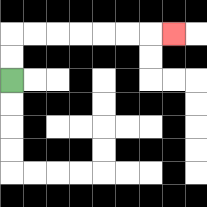{'start': '[0, 3]', 'end': '[7, 1]', 'path_directions': 'U,U,R,R,R,R,R,R,R', 'path_coordinates': '[[0, 3], [0, 2], [0, 1], [1, 1], [2, 1], [3, 1], [4, 1], [5, 1], [6, 1], [7, 1]]'}